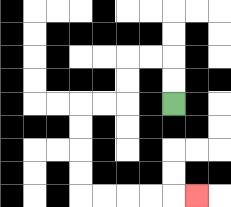{'start': '[7, 4]', 'end': '[8, 8]', 'path_directions': 'U,U,L,L,D,D,L,L,D,D,D,D,R,R,R,R,R', 'path_coordinates': '[[7, 4], [7, 3], [7, 2], [6, 2], [5, 2], [5, 3], [5, 4], [4, 4], [3, 4], [3, 5], [3, 6], [3, 7], [3, 8], [4, 8], [5, 8], [6, 8], [7, 8], [8, 8]]'}